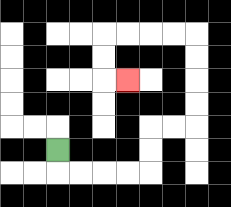{'start': '[2, 6]', 'end': '[5, 3]', 'path_directions': 'D,R,R,R,R,U,U,R,R,U,U,U,U,L,L,L,L,D,D,R', 'path_coordinates': '[[2, 6], [2, 7], [3, 7], [4, 7], [5, 7], [6, 7], [6, 6], [6, 5], [7, 5], [8, 5], [8, 4], [8, 3], [8, 2], [8, 1], [7, 1], [6, 1], [5, 1], [4, 1], [4, 2], [4, 3], [5, 3]]'}